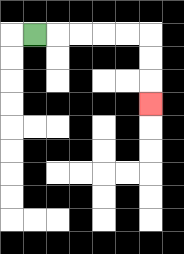{'start': '[1, 1]', 'end': '[6, 4]', 'path_directions': 'R,R,R,R,R,D,D,D', 'path_coordinates': '[[1, 1], [2, 1], [3, 1], [4, 1], [5, 1], [6, 1], [6, 2], [6, 3], [6, 4]]'}